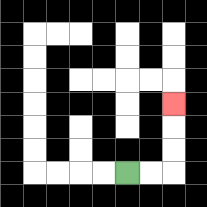{'start': '[5, 7]', 'end': '[7, 4]', 'path_directions': 'R,R,U,U,U', 'path_coordinates': '[[5, 7], [6, 7], [7, 7], [7, 6], [7, 5], [7, 4]]'}